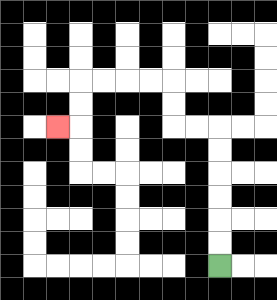{'start': '[9, 11]', 'end': '[2, 5]', 'path_directions': 'U,U,U,U,U,U,L,L,U,U,L,L,L,L,D,D,L', 'path_coordinates': '[[9, 11], [9, 10], [9, 9], [9, 8], [9, 7], [9, 6], [9, 5], [8, 5], [7, 5], [7, 4], [7, 3], [6, 3], [5, 3], [4, 3], [3, 3], [3, 4], [3, 5], [2, 5]]'}